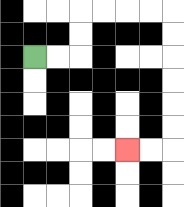{'start': '[1, 2]', 'end': '[5, 6]', 'path_directions': 'R,R,U,U,R,R,R,R,D,D,D,D,D,D,L,L', 'path_coordinates': '[[1, 2], [2, 2], [3, 2], [3, 1], [3, 0], [4, 0], [5, 0], [6, 0], [7, 0], [7, 1], [7, 2], [7, 3], [7, 4], [7, 5], [7, 6], [6, 6], [5, 6]]'}